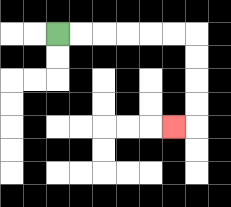{'start': '[2, 1]', 'end': '[7, 5]', 'path_directions': 'R,R,R,R,R,R,D,D,D,D,L', 'path_coordinates': '[[2, 1], [3, 1], [4, 1], [5, 1], [6, 1], [7, 1], [8, 1], [8, 2], [8, 3], [8, 4], [8, 5], [7, 5]]'}